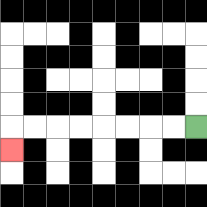{'start': '[8, 5]', 'end': '[0, 6]', 'path_directions': 'L,L,L,L,L,L,L,L,D', 'path_coordinates': '[[8, 5], [7, 5], [6, 5], [5, 5], [4, 5], [3, 5], [2, 5], [1, 5], [0, 5], [0, 6]]'}